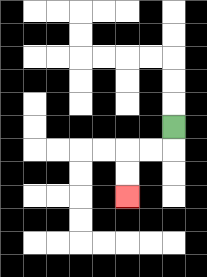{'start': '[7, 5]', 'end': '[5, 8]', 'path_directions': 'D,L,L,D,D', 'path_coordinates': '[[7, 5], [7, 6], [6, 6], [5, 6], [5, 7], [5, 8]]'}